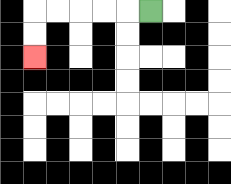{'start': '[6, 0]', 'end': '[1, 2]', 'path_directions': 'L,L,L,L,L,D,D', 'path_coordinates': '[[6, 0], [5, 0], [4, 0], [3, 0], [2, 0], [1, 0], [1, 1], [1, 2]]'}